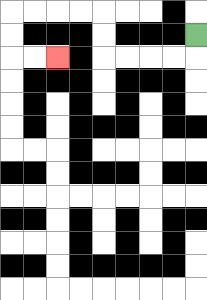{'start': '[8, 1]', 'end': '[2, 2]', 'path_directions': 'D,L,L,L,L,U,U,L,L,L,L,D,D,R,R', 'path_coordinates': '[[8, 1], [8, 2], [7, 2], [6, 2], [5, 2], [4, 2], [4, 1], [4, 0], [3, 0], [2, 0], [1, 0], [0, 0], [0, 1], [0, 2], [1, 2], [2, 2]]'}